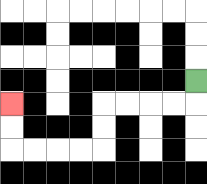{'start': '[8, 3]', 'end': '[0, 4]', 'path_directions': 'D,L,L,L,L,D,D,L,L,L,L,U,U', 'path_coordinates': '[[8, 3], [8, 4], [7, 4], [6, 4], [5, 4], [4, 4], [4, 5], [4, 6], [3, 6], [2, 6], [1, 6], [0, 6], [0, 5], [0, 4]]'}